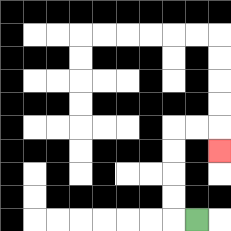{'start': '[8, 9]', 'end': '[9, 6]', 'path_directions': 'L,U,U,U,U,R,R,D', 'path_coordinates': '[[8, 9], [7, 9], [7, 8], [7, 7], [7, 6], [7, 5], [8, 5], [9, 5], [9, 6]]'}